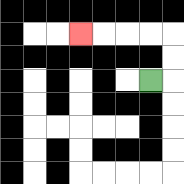{'start': '[6, 3]', 'end': '[3, 1]', 'path_directions': 'R,U,U,L,L,L,L', 'path_coordinates': '[[6, 3], [7, 3], [7, 2], [7, 1], [6, 1], [5, 1], [4, 1], [3, 1]]'}